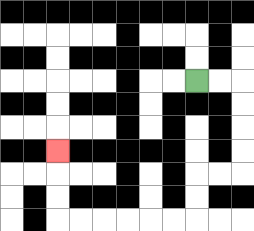{'start': '[8, 3]', 'end': '[2, 6]', 'path_directions': 'R,R,D,D,D,D,L,L,D,D,L,L,L,L,L,L,U,U,U', 'path_coordinates': '[[8, 3], [9, 3], [10, 3], [10, 4], [10, 5], [10, 6], [10, 7], [9, 7], [8, 7], [8, 8], [8, 9], [7, 9], [6, 9], [5, 9], [4, 9], [3, 9], [2, 9], [2, 8], [2, 7], [2, 6]]'}